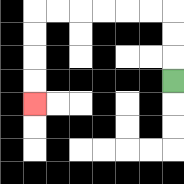{'start': '[7, 3]', 'end': '[1, 4]', 'path_directions': 'U,U,U,L,L,L,L,L,L,D,D,D,D', 'path_coordinates': '[[7, 3], [7, 2], [7, 1], [7, 0], [6, 0], [5, 0], [4, 0], [3, 0], [2, 0], [1, 0], [1, 1], [1, 2], [1, 3], [1, 4]]'}